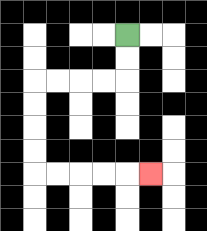{'start': '[5, 1]', 'end': '[6, 7]', 'path_directions': 'D,D,L,L,L,L,D,D,D,D,R,R,R,R,R', 'path_coordinates': '[[5, 1], [5, 2], [5, 3], [4, 3], [3, 3], [2, 3], [1, 3], [1, 4], [1, 5], [1, 6], [1, 7], [2, 7], [3, 7], [4, 7], [5, 7], [6, 7]]'}